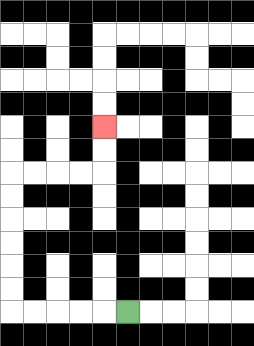{'start': '[5, 13]', 'end': '[4, 5]', 'path_directions': 'L,L,L,L,L,U,U,U,U,U,U,R,R,R,R,U,U', 'path_coordinates': '[[5, 13], [4, 13], [3, 13], [2, 13], [1, 13], [0, 13], [0, 12], [0, 11], [0, 10], [0, 9], [0, 8], [0, 7], [1, 7], [2, 7], [3, 7], [4, 7], [4, 6], [4, 5]]'}